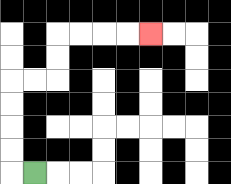{'start': '[1, 7]', 'end': '[6, 1]', 'path_directions': 'L,U,U,U,U,R,R,U,U,R,R,R,R', 'path_coordinates': '[[1, 7], [0, 7], [0, 6], [0, 5], [0, 4], [0, 3], [1, 3], [2, 3], [2, 2], [2, 1], [3, 1], [4, 1], [5, 1], [6, 1]]'}